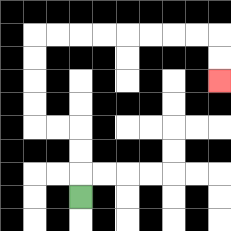{'start': '[3, 8]', 'end': '[9, 3]', 'path_directions': 'U,U,U,L,L,U,U,U,U,R,R,R,R,R,R,R,R,D,D', 'path_coordinates': '[[3, 8], [3, 7], [3, 6], [3, 5], [2, 5], [1, 5], [1, 4], [1, 3], [1, 2], [1, 1], [2, 1], [3, 1], [4, 1], [5, 1], [6, 1], [7, 1], [8, 1], [9, 1], [9, 2], [9, 3]]'}